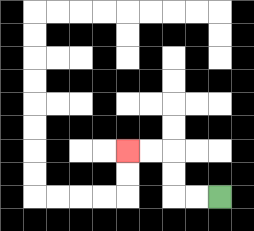{'start': '[9, 8]', 'end': '[5, 6]', 'path_directions': 'L,L,U,U,L,L', 'path_coordinates': '[[9, 8], [8, 8], [7, 8], [7, 7], [7, 6], [6, 6], [5, 6]]'}